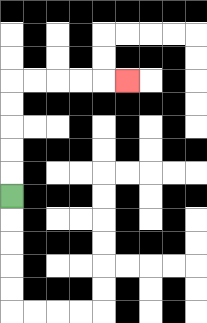{'start': '[0, 8]', 'end': '[5, 3]', 'path_directions': 'U,U,U,U,U,R,R,R,R,R', 'path_coordinates': '[[0, 8], [0, 7], [0, 6], [0, 5], [0, 4], [0, 3], [1, 3], [2, 3], [3, 3], [4, 3], [5, 3]]'}